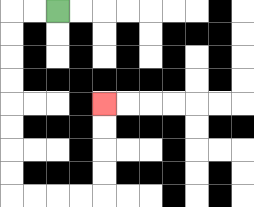{'start': '[2, 0]', 'end': '[4, 4]', 'path_directions': 'L,L,D,D,D,D,D,D,D,D,R,R,R,R,U,U,U,U', 'path_coordinates': '[[2, 0], [1, 0], [0, 0], [0, 1], [0, 2], [0, 3], [0, 4], [0, 5], [0, 6], [0, 7], [0, 8], [1, 8], [2, 8], [3, 8], [4, 8], [4, 7], [4, 6], [4, 5], [4, 4]]'}